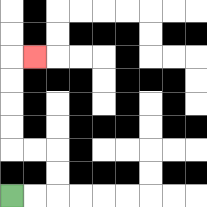{'start': '[0, 8]', 'end': '[1, 2]', 'path_directions': 'R,R,U,U,L,L,U,U,U,U,R', 'path_coordinates': '[[0, 8], [1, 8], [2, 8], [2, 7], [2, 6], [1, 6], [0, 6], [0, 5], [0, 4], [0, 3], [0, 2], [1, 2]]'}